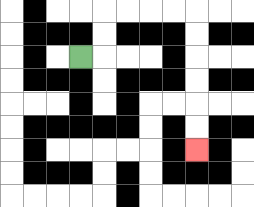{'start': '[3, 2]', 'end': '[8, 6]', 'path_directions': 'R,U,U,R,R,R,R,D,D,D,D,D,D', 'path_coordinates': '[[3, 2], [4, 2], [4, 1], [4, 0], [5, 0], [6, 0], [7, 0], [8, 0], [8, 1], [8, 2], [8, 3], [8, 4], [8, 5], [8, 6]]'}